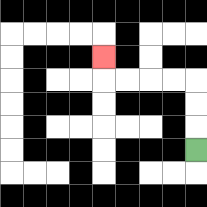{'start': '[8, 6]', 'end': '[4, 2]', 'path_directions': 'U,U,U,L,L,L,L,U', 'path_coordinates': '[[8, 6], [8, 5], [8, 4], [8, 3], [7, 3], [6, 3], [5, 3], [4, 3], [4, 2]]'}